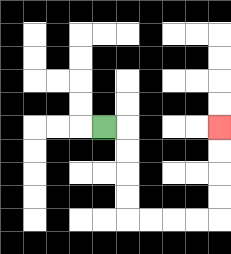{'start': '[4, 5]', 'end': '[9, 5]', 'path_directions': 'R,D,D,D,D,R,R,R,R,U,U,U,U', 'path_coordinates': '[[4, 5], [5, 5], [5, 6], [5, 7], [5, 8], [5, 9], [6, 9], [7, 9], [8, 9], [9, 9], [9, 8], [9, 7], [9, 6], [9, 5]]'}